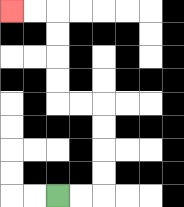{'start': '[2, 8]', 'end': '[0, 0]', 'path_directions': 'R,R,U,U,U,U,L,L,U,U,U,U,L,L', 'path_coordinates': '[[2, 8], [3, 8], [4, 8], [4, 7], [4, 6], [4, 5], [4, 4], [3, 4], [2, 4], [2, 3], [2, 2], [2, 1], [2, 0], [1, 0], [0, 0]]'}